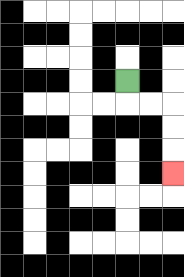{'start': '[5, 3]', 'end': '[7, 7]', 'path_directions': 'D,R,R,D,D,D', 'path_coordinates': '[[5, 3], [5, 4], [6, 4], [7, 4], [7, 5], [7, 6], [7, 7]]'}